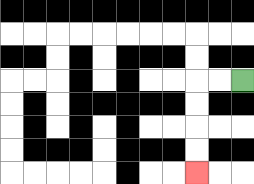{'start': '[10, 3]', 'end': '[8, 7]', 'path_directions': 'L,L,D,D,D,D', 'path_coordinates': '[[10, 3], [9, 3], [8, 3], [8, 4], [8, 5], [8, 6], [8, 7]]'}